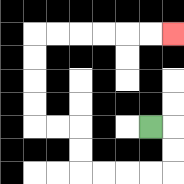{'start': '[6, 5]', 'end': '[7, 1]', 'path_directions': 'R,D,D,L,L,L,L,U,U,L,L,U,U,U,U,R,R,R,R,R,R', 'path_coordinates': '[[6, 5], [7, 5], [7, 6], [7, 7], [6, 7], [5, 7], [4, 7], [3, 7], [3, 6], [3, 5], [2, 5], [1, 5], [1, 4], [1, 3], [1, 2], [1, 1], [2, 1], [3, 1], [4, 1], [5, 1], [6, 1], [7, 1]]'}